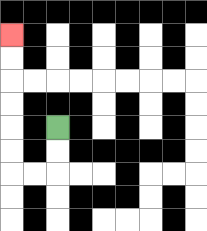{'start': '[2, 5]', 'end': '[0, 1]', 'path_directions': 'D,D,L,L,U,U,U,U,U,U', 'path_coordinates': '[[2, 5], [2, 6], [2, 7], [1, 7], [0, 7], [0, 6], [0, 5], [0, 4], [0, 3], [0, 2], [0, 1]]'}